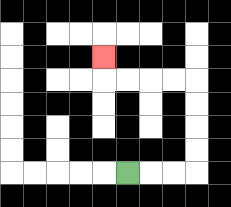{'start': '[5, 7]', 'end': '[4, 2]', 'path_directions': 'R,R,R,U,U,U,U,L,L,L,L,U', 'path_coordinates': '[[5, 7], [6, 7], [7, 7], [8, 7], [8, 6], [8, 5], [8, 4], [8, 3], [7, 3], [6, 3], [5, 3], [4, 3], [4, 2]]'}